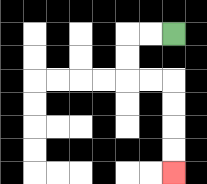{'start': '[7, 1]', 'end': '[7, 7]', 'path_directions': 'L,L,D,D,R,R,D,D,D,D', 'path_coordinates': '[[7, 1], [6, 1], [5, 1], [5, 2], [5, 3], [6, 3], [7, 3], [7, 4], [7, 5], [7, 6], [7, 7]]'}